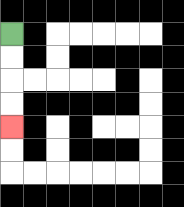{'start': '[0, 1]', 'end': '[0, 5]', 'path_directions': 'D,D,D,D', 'path_coordinates': '[[0, 1], [0, 2], [0, 3], [0, 4], [0, 5]]'}